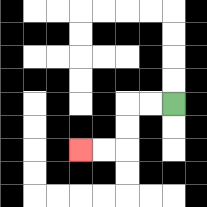{'start': '[7, 4]', 'end': '[3, 6]', 'path_directions': 'L,L,D,D,L,L', 'path_coordinates': '[[7, 4], [6, 4], [5, 4], [5, 5], [5, 6], [4, 6], [3, 6]]'}